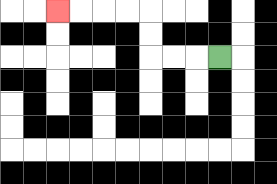{'start': '[9, 2]', 'end': '[2, 0]', 'path_directions': 'L,L,L,U,U,L,L,L,L', 'path_coordinates': '[[9, 2], [8, 2], [7, 2], [6, 2], [6, 1], [6, 0], [5, 0], [4, 0], [3, 0], [2, 0]]'}